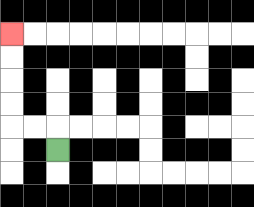{'start': '[2, 6]', 'end': '[0, 1]', 'path_directions': 'U,L,L,U,U,U,U', 'path_coordinates': '[[2, 6], [2, 5], [1, 5], [0, 5], [0, 4], [0, 3], [0, 2], [0, 1]]'}